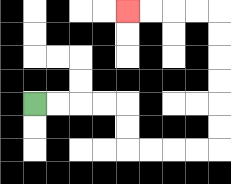{'start': '[1, 4]', 'end': '[5, 0]', 'path_directions': 'R,R,R,R,D,D,R,R,R,R,U,U,U,U,U,U,L,L,L,L', 'path_coordinates': '[[1, 4], [2, 4], [3, 4], [4, 4], [5, 4], [5, 5], [5, 6], [6, 6], [7, 6], [8, 6], [9, 6], [9, 5], [9, 4], [9, 3], [9, 2], [9, 1], [9, 0], [8, 0], [7, 0], [6, 0], [5, 0]]'}